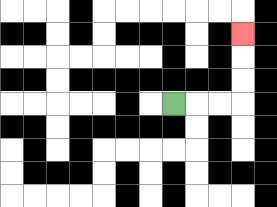{'start': '[7, 4]', 'end': '[10, 1]', 'path_directions': 'R,R,R,U,U,U', 'path_coordinates': '[[7, 4], [8, 4], [9, 4], [10, 4], [10, 3], [10, 2], [10, 1]]'}